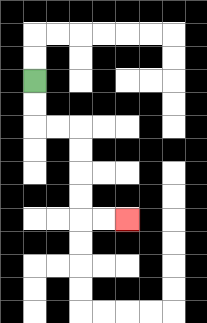{'start': '[1, 3]', 'end': '[5, 9]', 'path_directions': 'D,D,R,R,D,D,D,D,R,R', 'path_coordinates': '[[1, 3], [1, 4], [1, 5], [2, 5], [3, 5], [3, 6], [3, 7], [3, 8], [3, 9], [4, 9], [5, 9]]'}